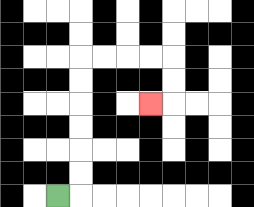{'start': '[2, 8]', 'end': '[6, 4]', 'path_directions': 'R,U,U,U,U,U,U,R,R,R,R,D,D,L', 'path_coordinates': '[[2, 8], [3, 8], [3, 7], [3, 6], [3, 5], [3, 4], [3, 3], [3, 2], [4, 2], [5, 2], [6, 2], [7, 2], [7, 3], [7, 4], [6, 4]]'}